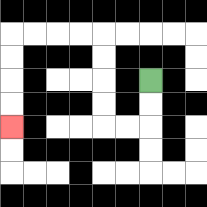{'start': '[6, 3]', 'end': '[0, 5]', 'path_directions': 'D,D,L,L,U,U,U,U,L,L,L,L,D,D,D,D', 'path_coordinates': '[[6, 3], [6, 4], [6, 5], [5, 5], [4, 5], [4, 4], [4, 3], [4, 2], [4, 1], [3, 1], [2, 1], [1, 1], [0, 1], [0, 2], [0, 3], [0, 4], [0, 5]]'}